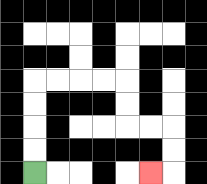{'start': '[1, 7]', 'end': '[6, 7]', 'path_directions': 'U,U,U,U,R,R,R,R,D,D,R,R,D,D,L', 'path_coordinates': '[[1, 7], [1, 6], [1, 5], [1, 4], [1, 3], [2, 3], [3, 3], [4, 3], [5, 3], [5, 4], [5, 5], [6, 5], [7, 5], [7, 6], [7, 7], [6, 7]]'}